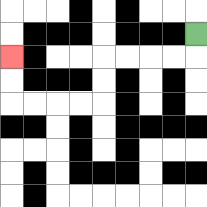{'start': '[8, 1]', 'end': '[0, 2]', 'path_directions': 'D,L,L,L,L,D,D,L,L,L,L,U,U', 'path_coordinates': '[[8, 1], [8, 2], [7, 2], [6, 2], [5, 2], [4, 2], [4, 3], [4, 4], [3, 4], [2, 4], [1, 4], [0, 4], [0, 3], [0, 2]]'}